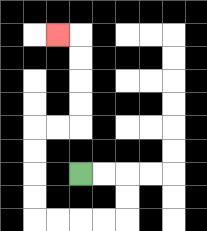{'start': '[3, 7]', 'end': '[2, 1]', 'path_directions': 'R,R,D,D,L,L,L,L,U,U,U,U,R,R,U,U,U,U,L', 'path_coordinates': '[[3, 7], [4, 7], [5, 7], [5, 8], [5, 9], [4, 9], [3, 9], [2, 9], [1, 9], [1, 8], [1, 7], [1, 6], [1, 5], [2, 5], [3, 5], [3, 4], [3, 3], [3, 2], [3, 1], [2, 1]]'}